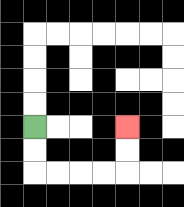{'start': '[1, 5]', 'end': '[5, 5]', 'path_directions': 'D,D,R,R,R,R,U,U', 'path_coordinates': '[[1, 5], [1, 6], [1, 7], [2, 7], [3, 7], [4, 7], [5, 7], [5, 6], [5, 5]]'}